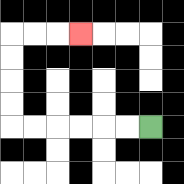{'start': '[6, 5]', 'end': '[3, 1]', 'path_directions': 'L,L,L,L,L,L,U,U,U,U,R,R,R', 'path_coordinates': '[[6, 5], [5, 5], [4, 5], [3, 5], [2, 5], [1, 5], [0, 5], [0, 4], [0, 3], [0, 2], [0, 1], [1, 1], [2, 1], [3, 1]]'}